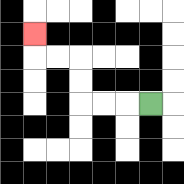{'start': '[6, 4]', 'end': '[1, 1]', 'path_directions': 'L,L,L,U,U,L,L,U', 'path_coordinates': '[[6, 4], [5, 4], [4, 4], [3, 4], [3, 3], [3, 2], [2, 2], [1, 2], [1, 1]]'}